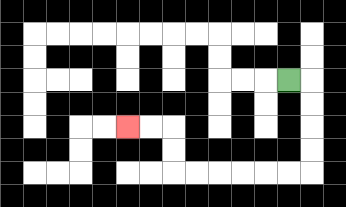{'start': '[12, 3]', 'end': '[5, 5]', 'path_directions': 'R,D,D,D,D,L,L,L,L,L,L,U,U,L,L', 'path_coordinates': '[[12, 3], [13, 3], [13, 4], [13, 5], [13, 6], [13, 7], [12, 7], [11, 7], [10, 7], [9, 7], [8, 7], [7, 7], [7, 6], [7, 5], [6, 5], [5, 5]]'}